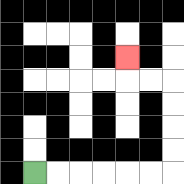{'start': '[1, 7]', 'end': '[5, 2]', 'path_directions': 'R,R,R,R,R,R,U,U,U,U,L,L,U', 'path_coordinates': '[[1, 7], [2, 7], [3, 7], [4, 7], [5, 7], [6, 7], [7, 7], [7, 6], [7, 5], [7, 4], [7, 3], [6, 3], [5, 3], [5, 2]]'}